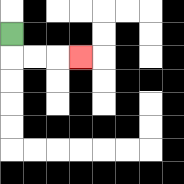{'start': '[0, 1]', 'end': '[3, 2]', 'path_directions': 'D,R,R,R', 'path_coordinates': '[[0, 1], [0, 2], [1, 2], [2, 2], [3, 2]]'}